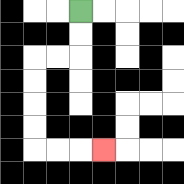{'start': '[3, 0]', 'end': '[4, 6]', 'path_directions': 'D,D,L,L,D,D,D,D,R,R,R', 'path_coordinates': '[[3, 0], [3, 1], [3, 2], [2, 2], [1, 2], [1, 3], [1, 4], [1, 5], [1, 6], [2, 6], [3, 6], [4, 6]]'}